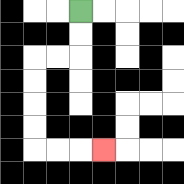{'start': '[3, 0]', 'end': '[4, 6]', 'path_directions': 'D,D,L,L,D,D,D,D,R,R,R', 'path_coordinates': '[[3, 0], [3, 1], [3, 2], [2, 2], [1, 2], [1, 3], [1, 4], [1, 5], [1, 6], [2, 6], [3, 6], [4, 6]]'}